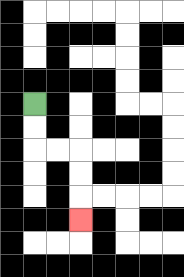{'start': '[1, 4]', 'end': '[3, 9]', 'path_directions': 'D,D,R,R,D,D,D', 'path_coordinates': '[[1, 4], [1, 5], [1, 6], [2, 6], [3, 6], [3, 7], [3, 8], [3, 9]]'}